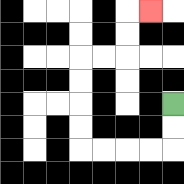{'start': '[7, 4]', 'end': '[6, 0]', 'path_directions': 'D,D,L,L,L,L,U,U,U,U,R,R,U,U,R', 'path_coordinates': '[[7, 4], [7, 5], [7, 6], [6, 6], [5, 6], [4, 6], [3, 6], [3, 5], [3, 4], [3, 3], [3, 2], [4, 2], [5, 2], [5, 1], [5, 0], [6, 0]]'}